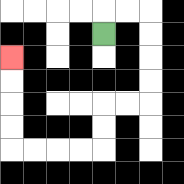{'start': '[4, 1]', 'end': '[0, 2]', 'path_directions': 'U,R,R,D,D,D,D,L,L,D,D,L,L,L,L,U,U,U,U', 'path_coordinates': '[[4, 1], [4, 0], [5, 0], [6, 0], [6, 1], [6, 2], [6, 3], [6, 4], [5, 4], [4, 4], [4, 5], [4, 6], [3, 6], [2, 6], [1, 6], [0, 6], [0, 5], [0, 4], [0, 3], [0, 2]]'}